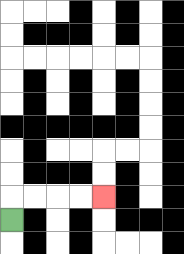{'start': '[0, 9]', 'end': '[4, 8]', 'path_directions': 'U,R,R,R,R', 'path_coordinates': '[[0, 9], [0, 8], [1, 8], [2, 8], [3, 8], [4, 8]]'}